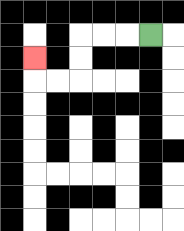{'start': '[6, 1]', 'end': '[1, 2]', 'path_directions': 'L,L,L,D,D,L,L,U', 'path_coordinates': '[[6, 1], [5, 1], [4, 1], [3, 1], [3, 2], [3, 3], [2, 3], [1, 3], [1, 2]]'}